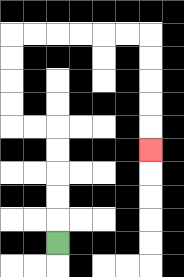{'start': '[2, 10]', 'end': '[6, 6]', 'path_directions': 'U,U,U,U,U,L,L,U,U,U,U,R,R,R,R,R,R,D,D,D,D,D', 'path_coordinates': '[[2, 10], [2, 9], [2, 8], [2, 7], [2, 6], [2, 5], [1, 5], [0, 5], [0, 4], [0, 3], [0, 2], [0, 1], [1, 1], [2, 1], [3, 1], [4, 1], [5, 1], [6, 1], [6, 2], [6, 3], [6, 4], [6, 5], [6, 6]]'}